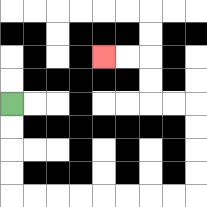{'start': '[0, 4]', 'end': '[4, 2]', 'path_directions': 'D,D,D,D,R,R,R,R,R,R,R,R,U,U,U,U,L,L,U,U,L,L', 'path_coordinates': '[[0, 4], [0, 5], [0, 6], [0, 7], [0, 8], [1, 8], [2, 8], [3, 8], [4, 8], [5, 8], [6, 8], [7, 8], [8, 8], [8, 7], [8, 6], [8, 5], [8, 4], [7, 4], [6, 4], [6, 3], [6, 2], [5, 2], [4, 2]]'}